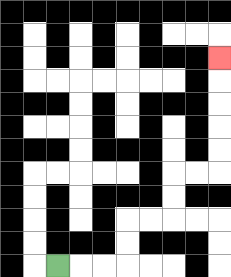{'start': '[2, 11]', 'end': '[9, 2]', 'path_directions': 'R,R,R,U,U,R,R,U,U,R,R,U,U,U,U,U', 'path_coordinates': '[[2, 11], [3, 11], [4, 11], [5, 11], [5, 10], [5, 9], [6, 9], [7, 9], [7, 8], [7, 7], [8, 7], [9, 7], [9, 6], [9, 5], [9, 4], [9, 3], [9, 2]]'}